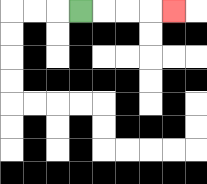{'start': '[3, 0]', 'end': '[7, 0]', 'path_directions': 'R,R,R,R', 'path_coordinates': '[[3, 0], [4, 0], [5, 0], [6, 0], [7, 0]]'}